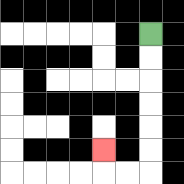{'start': '[6, 1]', 'end': '[4, 6]', 'path_directions': 'D,D,D,D,D,D,L,L,U', 'path_coordinates': '[[6, 1], [6, 2], [6, 3], [6, 4], [6, 5], [6, 6], [6, 7], [5, 7], [4, 7], [4, 6]]'}